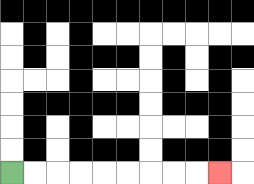{'start': '[0, 7]', 'end': '[9, 7]', 'path_directions': 'R,R,R,R,R,R,R,R,R', 'path_coordinates': '[[0, 7], [1, 7], [2, 7], [3, 7], [4, 7], [5, 7], [6, 7], [7, 7], [8, 7], [9, 7]]'}